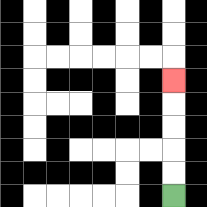{'start': '[7, 8]', 'end': '[7, 3]', 'path_directions': 'U,U,U,U,U', 'path_coordinates': '[[7, 8], [7, 7], [7, 6], [7, 5], [7, 4], [7, 3]]'}